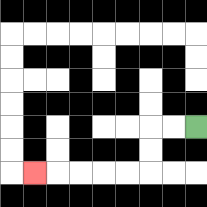{'start': '[8, 5]', 'end': '[1, 7]', 'path_directions': 'L,L,D,D,L,L,L,L,L', 'path_coordinates': '[[8, 5], [7, 5], [6, 5], [6, 6], [6, 7], [5, 7], [4, 7], [3, 7], [2, 7], [1, 7]]'}